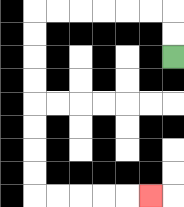{'start': '[7, 2]', 'end': '[6, 8]', 'path_directions': 'U,U,L,L,L,L,L,L,D,D,D,D,D,D,D,D,R,R,R,R,R', 'path_coordinates': '[[7, 2], [7, 1], [7, 0], [6, 0], [5, 0], [4, 0], [3, 0], [2, 0], [1, 0], [1, 1], [1, 2], [1, 3], [1, 4], [1, 5], [1, 6], [1, 7], [1, 8], [2, 8], [3, 8], [4, 8], [5, 8], [6, 8]]'}